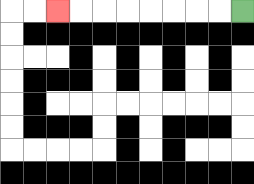{'start': '[10, 0]', 'end': '[2, 0]', 'path_directions': 'L,L,L,L,L,L,L,L', 'path_coordinates': '[[10, 0], [9, 0], [8, 0], [7, 0], [6, 0], [5, 0], [4, 0], [3, 0], [2, 0]]'}